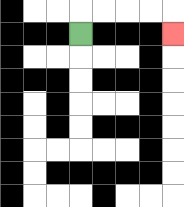{'start': '[3, 1]', 'end': '[7, 1]', 'path_directions': 'U,R,R,R,R,D', 'path_coordinates': '[[3, 1], [3, 0], [4, 0], [5, 0], [6, 0], [7, 0], [7, 1]]'}